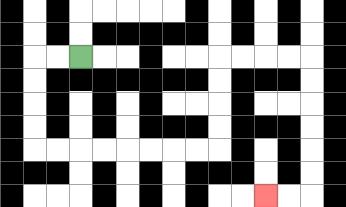{'start': '[3, 2]', 'end': '[11, 8]', 'path_directions': 'L,L,D,D,D,D,R,R,R,R,R,R,R,R,U,U,U,U,R,R,R,R,D,D,D,D,D,D,L,L', 'path_coordinates': '[[3, 2], [2, 2], [1, 2], [1, 3], [1, 4], [1, 5], [1, 6], [2, 6], [3, 6], [4, 6], [5, 6], [6, 6], [7, 6], [8, 6], [9, 6], [9, 5], [9, 4], [9, 3], [9, 2], [10, 2], [11, 2], [12, 2], [13, 2], [13, 3], [13, 4], [13, 5], [13, 6], [13, 7], [13, 8], [12, 8], [11, 8]]'}